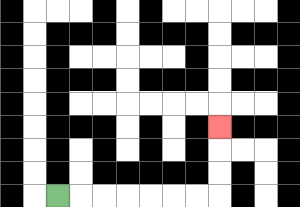{'start': '[2, 8]', 'end': '[9, 5]', 'path_directions': 'R,R,R,R,R,R,R,U,U,U', 'path_coordinates': '[[2, 8], [3, 8], [4, 8], [5, 8], [6, 8], [7, 8], [8, 8], [9, 8], [9, 7], [9, 6], [9, 5]]'}